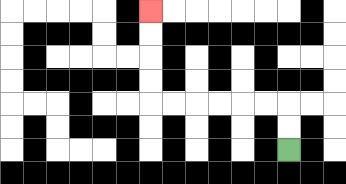{'start': '[12, 6]', 'end': '[6, 0]', 'path_directions': 'U,U,L,L,L,L,L,L,U,U,U,U', 'path_coordinates': '[[12, 6], [12, 5], [12, 4], [11, 4], [10, 4], [9, 4], [8, 4], [7, 4], [6, 4], [6, 3], [6, 2], [6, 1], [6, 0]]'}